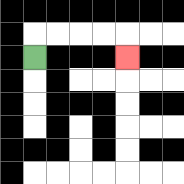{'start': '[1, 2]', 'end': '[5, 2]', 'path_directions': 'U,R,R,R,R,D', 'path_coordinates': '[[1, 2], [1, 1], [2, 1], [3, 1], [4, 1], [5, 1], [5, 2]]'}